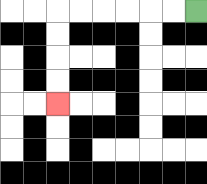{'start': '[8, 0]', 'end': '[2, 4]', 'path_directions': 'L,L,L,L,L,L,D,D,D,D', 'path_coordinates': '[[8, 0], [7, 0], [6, 0], [5, 0], [4, 0], [3, 0], [2, 0], [2, 1], [2, 2], [2, 3], [2, 4]]'}